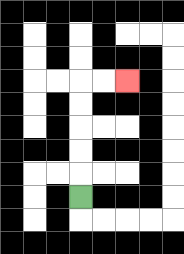{'start': '[3, 8]', 'end': '[5, 3]', 'path_directions': 'U,U,U,U,U,R,R', 'path_coordinates': '[[3, 8], [3, 7], [3, 6], [3, 5], [3, 4], [3, 3], [4, 3], [5, 3]]'}